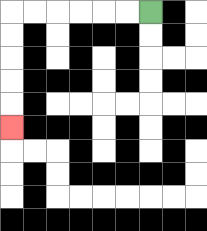{'start': '[6, 0]', 'end': '[0, 5]', 'path_directions': 'L,L,L,L,L,L,D,D,D,D,D', 'path_coordinates': '[[6, 0], [5, 0], [4, 0], [3, 0], [2, 0], [1, 0], [0, 0], [0, 1], [0, 2], [0, 3], [0, 4], [0, 5]]'}